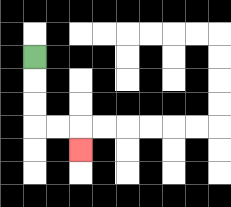{'start': '[1, 2]', 'end': '[3, 6]', 'path_directions': 'D,D,D,R,R,D', 'path_coordinates': '[[1, 2], [1, 3], [1, 4], [1, 5], [2, 5], [3, 5], [3, 6]]'}